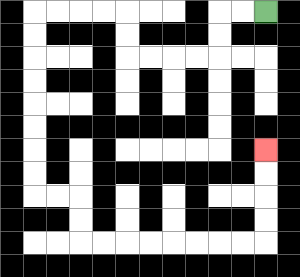{'start': '[11, 0]', 'end': '[11, 6]', 'path_directions': 'L,L,D,D,L,L,L,L,U,U,L,L,L,L,D,D,D,D,D,D,D,D,R,R,D,D,R,R,R,R,R,R,R,R,U,U,U,U', 'path_coordinates': '[[11, 0], [10, 0], [9, 0], [9, 1], [9, 2], [8, 2], [7, 2], [6, 2], [5, 2], [5, 1], [5, 0], [4, 0], [3, 0], [2, 0], [1, 0], [1, 1], [1, 2], [1, 3], [1, 4], [1, 5], [1, 6], [1, 7], [1, 8], [2, 8], [3, 8], [3, 9], [3, 10], [4, 10], [5, 10], [6, 10], [7, 10], [8, 10], [9, 10], [10, 10], [11, 10], [11, 9], [11, 8], [11, 7], [11, 6]]'}